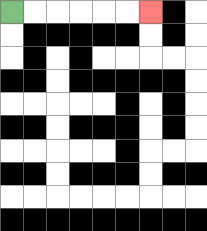{'start': '[0, 0]', 'end': '[6, 0]', 'path_directions': 'R,R,R,R,R,R', 'path_coordinates': '[[0, 0], [1, 0], [2, 0], [3, 0], [4, 0], [5, 0], [6, 0]]'}